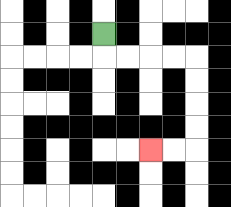{'start': '[4, 1]', 'end': '[6, 6]', 'path_directions': 'D,R,R,R,R,D,D,D,D,L,L', 'path_coordinates': '[[4, 1], [4, 2], [5, 2], [6, 2], [7, 2], [8, 2], [8, 3], [8, 4], [8, 5], [8, 6], [7, 6], [6, 6]]'}